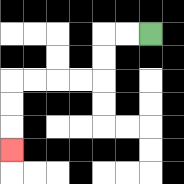{'start': '[6, 1]', 'end': '[0, 6]', 'path_directions': 'L,L,D,D,L,L,L,L,D,D,D', 'path_coordinates': '[[6, 1], [5, 1], [4, 1], [4, 2], [4, 3], [3, 3], [2, 3], [1, 3], [0, 3], [0, 4], [0, 5], [0, 6]]'}